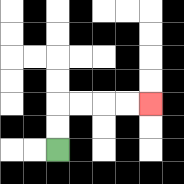{'start': '[2, 6]', 'end': '[6, 4]', 'path_directions': 'U,U,R,R,R,R', 'path_coordinates': '[[2, 6], [2, 5], [2, 4], [3, 4], [4, 4], [5, 4], [6, 4]]'}